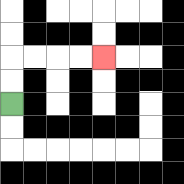{'start': '[0, 4]', 'end': '[4, 2]', 'path_directions': 'U,U,R,R,R,R', 'path_coordinates': '[[0, 4], [0, 3], [0, 2], [1, 2], [2, 2], [3, 2], [4, 2]]'}